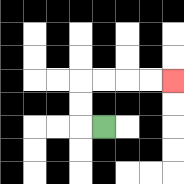{'start': '[4, 5]', 'end': '[7, 3]', 'path_directions': 'L,U,U,R,R,R,R', 'path_coordinates': '[[4, 5], [3, 5], [3, 4], [3, 3], [4, 3], [5, 3], [6, 3], [7, 3]]'}